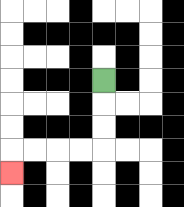{'start': '[4, 3]', 'end': '[0, 7]', 'path_directions': 'D,D,D,L,L,L,L,D', 'path_coordinates': '[[4, 3], [4, 4], [4, 5], [4, 6], [3, 6], [2, 6], [1, 6], [0, 6], [0, 7]]'}